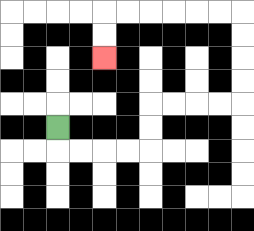{'start': '[2, 5]', 'end': '[4, 2]', 'path_directions': 'D,R,R,R,R,U,U,R,R,R,R,U,U,U,U,L,L,L,L,L,L,D,D', 'path_coordinates': '[[2, 5], [2, 6], [3, 6], [4, 6], [5, 6], [6, 6], [6, 5], [6, 4], [7, 4], [8, 4], [9, 4], [10, 4], [10, 3], [10, 2], [10, 1], [10, 0], [9, 0], [8, 0], [7, 0], [6, 0], [5, 0], [4, 0], [4, 1], [4, 2]]'}